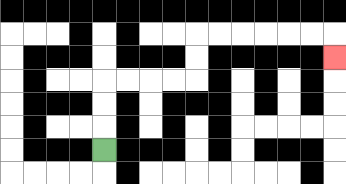{'start': '[4, 6]', 'end': '[14, 2]', 'path_directions': 'U,U,U,R,R,R,R,U,U,R,R,R,R,R,R,D', 'path_coordinates': '[[4, 6], [4, 5], [4, 4], [4, 3], [5, 3], [6, 3], [7, 3], [8, 3], [8, 2], [8, 1], [9, 1], [10, 1], [11, 1], [12, 1], [13, 1], [14, 1], [14, 2]]'}